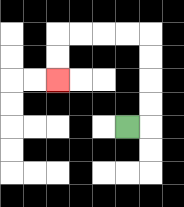{'start': '[5, 5]', 'end': '[2, 3]', 'path_directions': 'R,U,U,U,U,L,L,L,L,D,D', 'path_coordinates': '[[5, 5], [6, 5], [6, 4], [6, 3], [6, 2], [6, 1], [5, 1], [4, 1], [3, 1], [2, 1], [2, 2], [2, 3]]'}